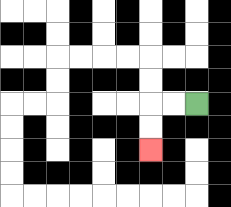{'start': '[8, 4]', 'end': '[6, 6]', 'path_directions': 'L,L,D,D', 'path_coordinates': '[[8, 4], [7, 4], [6, 4], [6, 5], [6, 6]]'}